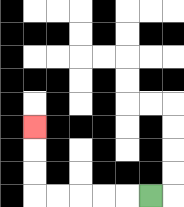{'start': '[6, 8]', 'end': '[1, 5]', 'path_directions': 'L,L,L,L,L,U,U,U', 'path_coordinates': '[[6, 8], [5, 8], [4, 8], [3, 8], [2, 8], [1, 8], [1, 7], [1, 6], [1, 5]]'}